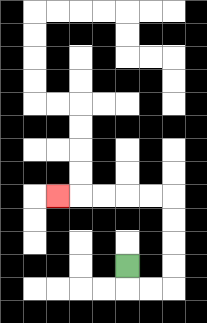{'start': '[5, 11]', 'end': '[2, 8]', 'path_directions': 'D,R,R,U,U,U,U,L,L,L,L,L', 'path_coordinates': '[[5, 11], [5, 12], [6, 12], [7, 12], [7, 11], [7, 10], [7, 9], [7, 8], [6, 8], [5, 8], [4, 8], [3, 8], [2, 8]]'}